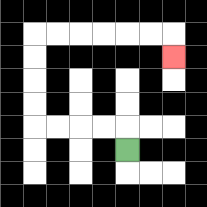{'start': '[5, 6]', 'end': '[7, 2]', 'path_directions': 'U,L,L,L,L,U,U,U,U,R,R,R,R,R,R,D', 'path_coordinates': '[[5, 6], [5, 5], [4, 5], [3, 5], [2, 5], [1, 5], [1, 4], [1, 3], [1, 2], [1, 1], [2, 1], [3, 1], [4, 1], [5, 1], [6, 1], [7, 1], [7, 2]]'}